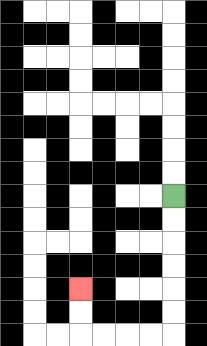{'start': '[7, 8]', 'end': '[3, 12]', 'path_directions': 'D,D,D,D,D,D,L,L,L,L,U,U', 'path_coordinates': '[[7, 8], [7, 9], [7, 10], [7, 11], [7, 12], [7, 13], [7, 14], [6, 14], [5, 14], [4, 14], [3, 14], [3, 13], [3, 12]]'}